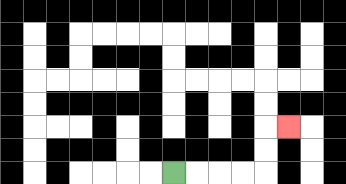{'start': '[7, 7]', 'end': '[12, 5]', 'path_directions': 'R,R,R,R,U,U,R', 'path_coordinates': '[[7, 7], [8, 7], [9, 7], [10, 7], [11, 7], [11, 6], [11, 5], [12, 5]]'}